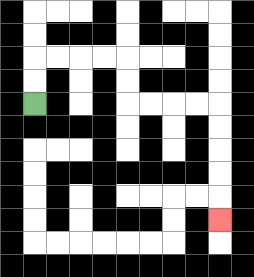{'start': '[1, 4]', 'end': '[9, 9]', 'path_directions': 'U,U,R,R,R,R,D,D,R,R,R,R,D,D,D,D,D', 'path_coordinates': '[[1, 4], [1, 3], [1, 2], [2, 2], [3, 2], [4, 2], [5, 2], [5, 3], [5, 4], [6, 4], [7, 4], [8, 4], [9, 4], [9, 5], [9, 6], [9, 7], [9, 8], [9, 9]]'}